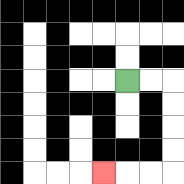{'start': '[5, 3]', 'end': '[4, 7]', 'path_directions': 'R,R,D,D,D,D,L,L,L', 'path_coordinates': '[[5, 3], [6, 3], [7, 3], [7, 4], [7, 5], [7, 6], [7, 7], [6, 7], [5, 7], [4, 7]]'}